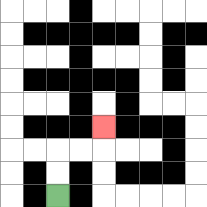{'start': '[2, 8]', 'end': '[4, 5]', 'path_directions': 'U,U,R,R,U', 'path_coordinates': '[[2, 8], [2, 7], [2, 6], [3, 6], [4, 6], [4, 5]]'}